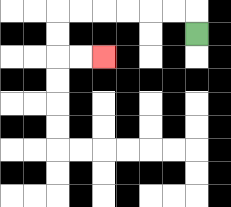{'start': '[8, 1]', 'end': '[4, 2]', 'path_directions': 'U,L,L,L,L,L,L,D,D,R,R', 'path_coordinates': '[[8, 1], [8, 0], [7, 0], [6, 0], [5, 0], [4, 0], [3, 0], [2, 0], [2, 1], [2, 2], [3, 2], [4, 2]]'}